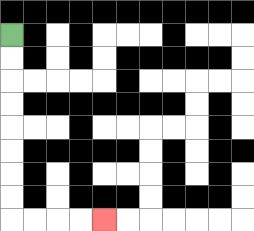{'start': '[0, 1]', 'end': '[4, 9]', 'path_directions': 'D,D,D,D,D,D,D,D,R,R,R,R', 'path_coordinates': '[[0, 1], [0, 2], [0, 3], [0, 4], [0, 5], [0, 6], [0, 7], [0, 8], [0, 9], [1, 9], [2, 9], [3, 9], [4, 9]]'}